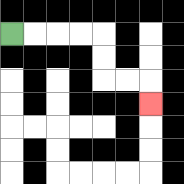{'start': '[0, 1]', 'end': '[6, 4]', 'path_directions': 'R,R,R,R,D,D,R,R,D', 'path_coordinates': '[[0, 1], [1, 1], [2, 1], [3, 1], [4, 1], [4, 2], [4, 3], [5, 3], [6, 3], [6, 4]]'}